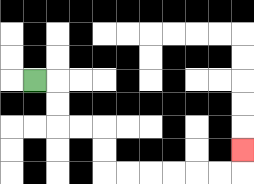{'start': '[1, 3]', 'end': '[10, 6]', 'path_directions': 'R,D,D,R,R,D,D,R,R,R,R,R,R,U', 'path_coordinates': '[[1, 3], [2, 3], [2, 4], [2, 5], [3, 5], [4, 5], [4, 6], [4, 7], [5, 7], [6, 7], [7, 7], [8, 7], [9, 7], [10, 7], [10, 6]]'}